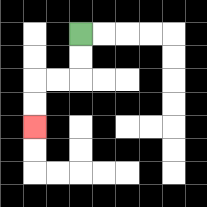{'start': '[3, 1]', 'end': '[1, 5]', 'path_directions': 'D,D,L,L,D,D', 'path_coordinates': '[[3, 1], [3, 2], [3, 3], [2, 3], [1, 3], [1, 4], [1, 5]]'}